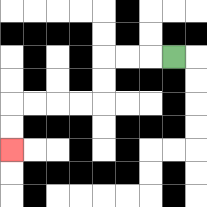{'start': '[7, 2]', 'end': '[0, 6]', 'path_directions': 'L,L,L,D,D,L,L,L,L,D,D', 'path_coordinates': '[[7, 2], [6, 2], [5, 2], [4, 2], [4, 3], [4, 4], [3, 4], [2, 4], [1, 4], [0, 4], [0, 5], [0, 6]]'}